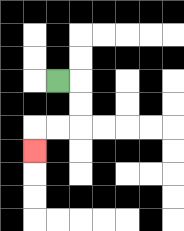{'start': '[2, 3]', 'end': '[1, 6]', 'path_directions': 'R,D,D,L,L,D', 'path_coordinates': '[[2, 3], [3, 3], [3, 4], [3, 5], [2, 5], [1, 5], [1, 6]]'}